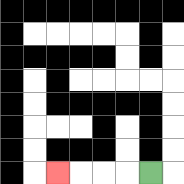{'start': '[6, 7]', 'end': '[2, 7]', 'path_directions': 'L,L,L,L', 'path_coordinates': '[[6, 7], [5, 7], [4, 7], [3, 7], [2, 7]]'}